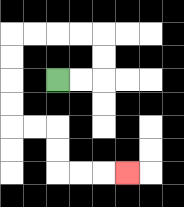{'start': '[2, 3]', 'end': '[5, 7]', 'path_directions': 'R,R,U,U,L,L,L,L,D,D,D,D,R,R,D,D,R,R,R', 'path_coordinates': '[[2, 3], [3, 3], [4, 3], [4, 2], [4, 1], [3, 1], [2, 1], [1, 1], [0, 1], [0, 2], [0, 3], [0, 4], [0, 5], [1, 5], [2, 5], [2, 6], [2, 7], [3, 7], [4, 7], [5, 7]]'}